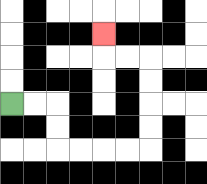{'start': '[0, 4]', 'end': '[4, 1]', 'path_directions': 'R,R,D,D,R,R,R,R,U,U,U,U,L,L,U', 'path_coordinates': '[[0, 4], [1, 4], [2, 4], [2, 5], [2, 6], [3, 6], [4, 6], [5, 6], [6, 6], [6, 5], [6, 4], [6, 3], [6, 2], [5, 2], [4, 2], [4, 1]]'}